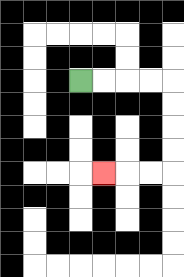{'start': '[3, 3]', 'end': '[4, 7]', 'path_directions': 'R,R,R,R,D,D,D,D,L,L,L', 'path_coordinates': '[[3, 3], [4, 3], [5, 3], [6, 3], [7, 3], [7, 4], [7, 5], [7, 6], [7, 7], [6, 7], [5, 7], [4, 7]]'}